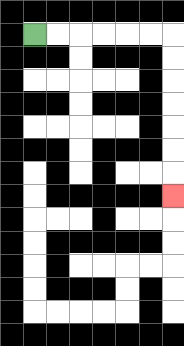{'start': '[1, 1]', 'end': '[7, 8]', 'path_directions': 'R,R,R,R,R,R,D,D,D,D,D,D,D', 'path_coordinates': '[[1, 1], [2, 1], [3, 1], [4, 1], [5, 1], [6, 1], [7, 1], [7, 2], [7, 3], [7, 4], [7, 5], [7, 6], [7, 7], [7, 8]]'}